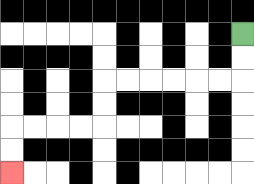{'start': '[10, 1]', 'end': '[0, 7]', 'path_directions': 'D,D,L,L,L,L,L,L,D,D,L,L,L,L,D,D', 'path_coordinates': '[[10, 1], [10, 2], [10, 3], [9, 3], [8, 3], [7, 3], [6, 3], [5, 3], [4, 3], [4, 4], [4, 5], [3, 5], [2, 5], [1, 5], [0, 5], [0, 6], [0, 7]]'}